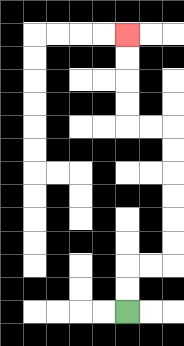{'start': '[5, 13]', 'end': '[5, 1]', 'path_directions': 'U,U,R,R,U,U,U,U,U,U,L,L,U,U,U,U', 'path_coordinates': '[[5, 13], [5, 12], [5, 11], [6, 11], [7, 11], [7, 10], [7, 9], [7, 8], [7, 7], [7, 6], [7, 5], [6, 5], [5, 5], [5, 4], [5, 3], [5, 2], [5, 1]]'}